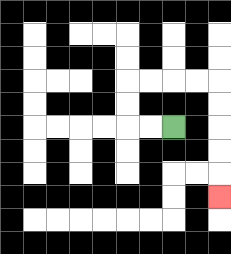{'start': '[7, 5]', 'end': '[9, 8]', 'path_directions': 'L,L,U,U,R,R,R,R,D,D,D,D,D', 'path_coordinates': '[[7, 5], [6, 5], [5, 5], [5, 4], [5, 3], [6, 3], [7, 3], [8, 3], [9, 3], [9, 4], [9, 5], [9, 6], [9, 7], [9, 8]]'}